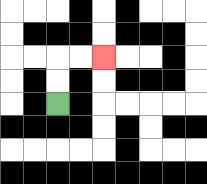{'start': '[2, 4]', 'end': '[4, 2]', 'path_directions': 'U,U,R,R', 'path_coordinates': '[[2, 4], [2, 3], [2, 2], [3, 2], [4, 2]]'}